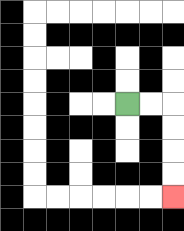{'start': '[5, 4]', 'end': '[7, 8]', 'path_directions': 'R,R,D,D,D,D', 'path_coordinates': '[[5, 4], [6, 4], [7, 4], [7, 5], [7, 6], [7, 7], [7, 8]]'}